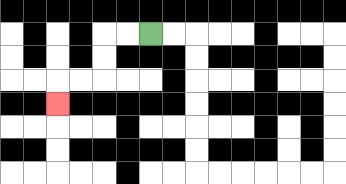{'start': '[6, 1]', 'end': '[2, 4]', 'path_directions': 'L,L,D,D,L,L,D', 'path_coordinates': '[[6, 1], [5, 1], [4, 1], [4, 2], [4, 3], [3, 3], [2, 3], [2, 4]]'}